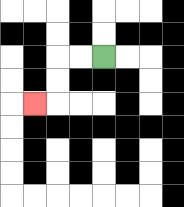{'start': '[4, 2]', 'end': '[1, 4]', 'path_directions': 'L,L,D,D,L', 'path_coordinates': '[[4, 2], [3, 2], [2, 2], [2, 3], [2, 4], [1, 4]]'}